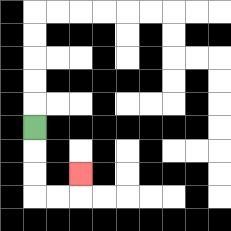{'start': '[1, 5]', 'end': '[3, 7]', 'path_directions': 'D,D,D,R,R,U', 'path_coordinates': '[[1, 5], [1, 6], [1, 7], [1, 8], [2, 8], [3, 8], [3, 7]]'}